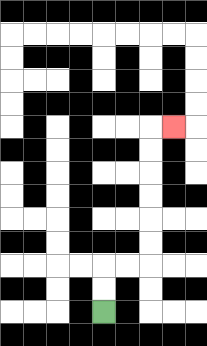{'start': '[4, 13]', 'end': '[7, 5]', 'path_directions': 'U,U,R,R,U,U,U,U,U,U,R', 'path_coordinates': '[[4, 13], [4, 12], [4, 11], [5, 11], [6, 11], [6, 10], [6, 9], [6, 8], [6, 7], [6, 6], [6, 5], [7, 5]]'}